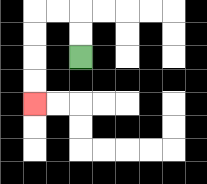{'start': '[3, 2]', 'end': '[1, 4]', 'path_directions': 'U,U,L,L,D,D,D,D', 'path_coordinates': '[[3, 2], [3, 1], [3, 0], [2, 0], [1, 0], [1, 1], [1, 2], [1, 3], [1, 4]]'}